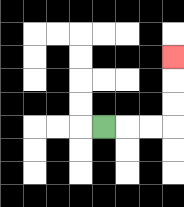{'start': '[4, 5]', 'end': '[7, 2]', 'path_directions': 'R,R,R,U,U,U', 'path_coordinates': '[[4, 5], [5, 5], [6, 5], [7, 5], [7, 4], [7, 3], [7, 2]]'}